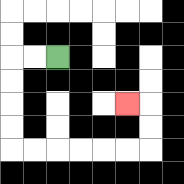{'start': '[2, 2]', 'end': '[5, 4]', 'path_directions': 'L,L,D,D,D,D,R,R,R,R,R,R,U,U,L', 'path_coordinates': '[[2, 2], [1, 2], [0, 2], [0, 3], [0, 4], [0, 5], [0, 6], [1, 6], [2, 6], [3, 6], [4, 6], [5, 6], [6, 6], [6, 5], [6, 4], [5, 4]]'}